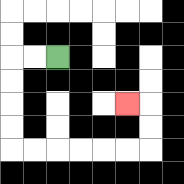{'start': '[2, 2]', 'end': '[5, 4]', 'path_directions': 'L,L,D,D,D,D,R,R,R,R,R,R,U,U,L', 'path_coordinates': '[[2, 2], [1, 2], [0, 2], [0, 3], [0, 4], [0, 5], [0, 6], [1, 6], [2, 6], [3, 6], [4, 6], [5, 6], [6, 6], [6, 5], [6, 4], [5, 4]]'}